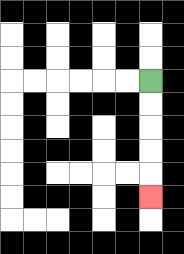{'start': '[6, 3]', 'end': '[6, 8]', 'path_directions': 'D,D,D,D,D', 'path_coordinates': '[[6, 3], [6, 4], [6, 5], [6, 6], [6, 7], [6, 8]]'}